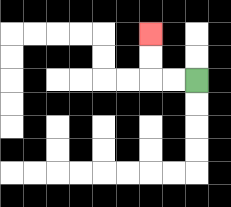{'start': '[8, 3]', 'end': '[6, 1]', 'path_directions': 'L,L,U,U', 'path_coordinates': '[[8, 3], [7, 3], [6, 3], [6, 2], [6, 1]]'}